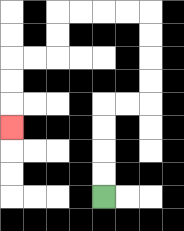{'start': '[4, 8]', 'end': '[0, 5]', 'path_directions': 'U,U,U,U,R,R,U,U,U,U,L,L,L,L,D,D,L,L,D,D,D', 'path_coordinates': '[[4, 8], [4, 7], [4, 6], [4, 5], [4, 4], [5, 4], [6, 4], [6, 3], [6, 2], [6, 1], [6, 0], [5, 0], [4, 0], [3, 0], [2, 0], [2, 1], [2, 2], [1, 2], [0, 2], [0, 3], [0, 4], [0, 5]]'}